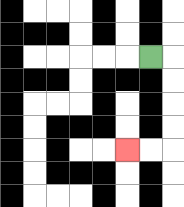{'start': '[6, 2]', 'end': '[5, 6]', 'path_directions': 'R,D,D,D,D,L,L', 'path_coordinates': '[[6, 2], [7, 2], [7, 3], [7, 4], [7, 5], [7, 6], [6, 6], [5, 6]]'}